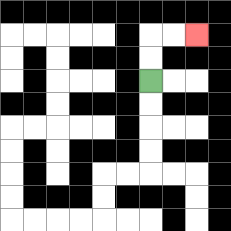{'start': '[6, 3]', 'end': '[8, 1]', 'path_directions': 'U,U,R,R', 'path_coordinates': '[[6, 3], [6, 2], [6, 1], [7, 1], [8, 1]]'}